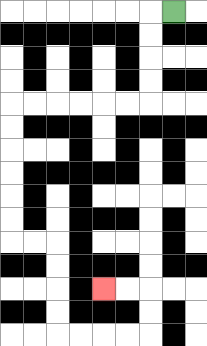{'start': '[7, 0]', 'end': '[4, 12]', 'path_directions': 'L,D,D,D,D,L,L,L,L,L,L,D,D,D,D,D,D,R,R,D,D,D,D,R,R,R,R,U,U,L,L', 'path_coordinates': '[[7, 0], [6, 0], [6, 1], [6, 2], [6, 3], [6, 4], [5, 4], [4, 4], [3, 4], [2, 4], [1, 4], [0, 4], [0, 5], [0, 6], [0, 7], [0, 8], [0, 9], [0, 10], [1, 10], [2, 10], [2, 11], [2, 12], [2, 13], [2, 14], [3, 14], [4, 14], [5, 14], [6, 14], [6, 13], [6, 12], [5, 12], [4, 12]]'}